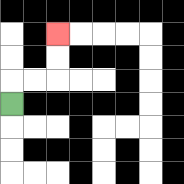{'start': '[0, 4]', 'end': '[2, 1]', 'path_directions': 'U,R,R,U,U', 'path_coordinates': '[[0, 4], [0, 3], [1, 3], [2, 3], [2, 2], [2, 1]]'}